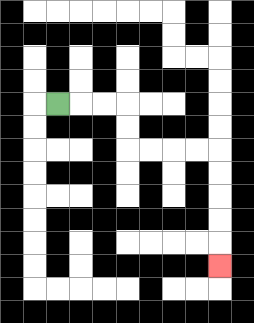{'start': '[2, 4]', 'end': '[9, 11]', 'path_directions': 'R,R,R,D,D,R,R,R,R,D,D,D,D,D', 'path_coordinates': '[[2, 4], [3, 4], [4, 4], [5, 4], [5, 5], [5, 6], [6, 6], [7, 6], [8, 6], [9, 6], [9, 7], [9, 8], [9, 9], [9, 10], [9, 11]]'}